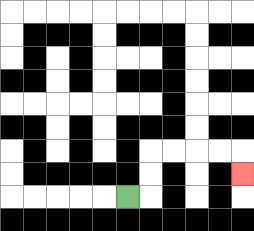{'start': '[5, 8]', 'end': '[10, 7]', 'path_directions': 'R,U,U,R,R,R,R,D', 'path_coordinates': '[[5, 8], [6, 8], [6, 7], [6, 6], [7, 6], [8, 6], [9, 6], [10, 6], [10, 7]]'}